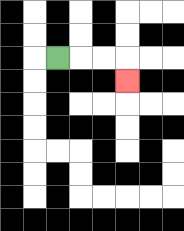{'start': '[2, 2]', 'end': '[5, 3]', 'path_directions': 'R,R,R,D', 'path_coordinates': '[[2, 2], [3, 2], [4, 2], [5, 2], [5, 3]]'}